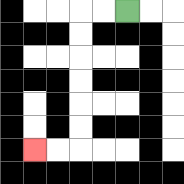{'start': '[5, 0]', 'end': '[1, 6]', 'path_directions': 'L,L,D,D,D,D,D,D,L,L', 'path_coordinates': '[[5, 0], [4, 0], [3, 0], [3, 1], [3, 2], [3, 3], [3, 4], [3, 5], [3, 6], [2, 6], [1, 6]]'}